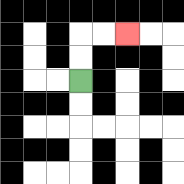{'start': '[3, 3]', 'end': '[5, 1]', 'path_directions': 'U,U,R,R', 'path_coordinates': '[[3, 3], [3, 2], [3, 1], [4, 1], [5, 1]]'}